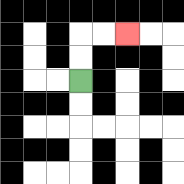{'start': '[3, 3]', 'end': '[5, 1]', 'path_directions': 'U,U,R,R', 'path_coordinates': '[[3, 3], [3, 2], [3, 1], [4, 1], [5, 1]]'}